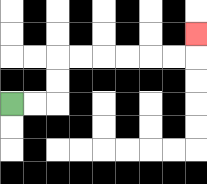{'start': '[0, 4]', 'end': '[8, 1]', 'path_directions': 'R,R,U,U,R,R,R,R,R,R,U', 'path_coordinates': '[[0, 4], [1, 4], [2, 4], [2, 3], [2, 2], [3, 2], [4, 2], [5, 2], [6, 2], [7, 2], [8, 2], [8, 1]]'}